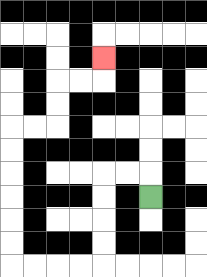{'start': '[6, 8]', 'end': '[4, 2]', 'path_directions': 'U,L,L,D,D,D,D,L,L,L,L,U,U,U,U,U,U,R,R,U,U,R,R,U', 'path_coordinates': '[[6, 8], [6, 7], [5, 7], [4, 7], [4, 8], [4, 9], [4, 10], [4, 11], [3, 11], [2, 11], [1, 11], [0, 11], [0, 10], [0, 9], [0, 8], [0, 7], [0, 6], [0, 5], [1, 5], [2, 5], [2, 4], [2, 3], [3, 3], [4, 3], [4, 2]]'}